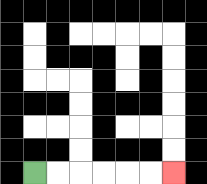{'start': '[1, 7]', 'end': '[7, 7]', 'path_directions': 'R,R,R,R,R,R', 'path_coordinates': '[[1, 7], [2, 7], [3, 7], [4, 7], [5, 7], [6, 7], [7, 7]]'}